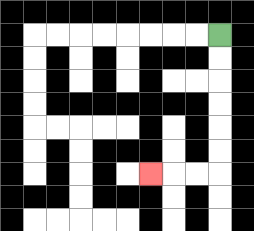{'start': '[9, 1]', 'end': '[6, 7]', 'path_directions': 'D,D,D,D,D,D,L,L,L', 'path_coordinates': '[[9, 1], [9, 2], [9, 3], [9, 4], [9, 5], [9, 6], [9, 7], [8, 7], [7, 7], [6, 7]]'}